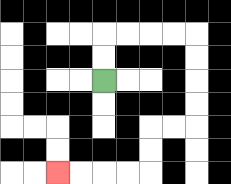{'start': '[4, 3]', 'end': '[2, 7]', 'path_directions': 'U,U,R,R,R,R,D,D,D,D,L,L,D,D,L,L,L,L', 'path_coordinates': '[[4, 3], [4, 2], [4, 1], [5, 1], [6, 1], [7, 1], [8, 1], [8, 2], [8, 3], [8, 4], [8, 5], [7, 5], [6, 5], [6, 6], [6, 7], [5, 7], [4, 7], [3, 7], [2, 7]]'}